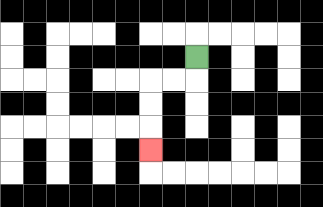{'start': '[8, 2]', 'end': '[6, 6]', 'path_directions': 'D,L,L,D,D,D', 'path_coordinates': '[[8, 2], [8, 3], [7, 3], [6, 3], [6, 4], [6, 5], [6, 6]]'}